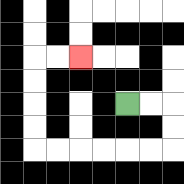{'start': '[5, 4]', 'end': '[3, 2]', 'path_directions': 'R,R,D,D,L,L,L,L,L,L,U,U,U,U,R,R', 'path_coordinates': '[[5, 4], [6, 4], [7, 4], [7, 5], [7, 6], [6, 6], [5, 6], [4, 6], [3, 6], [2, 6], [1, 6], [1, 5], [1, 4], [1, 3], [1, 2], [2, 2], [3, 2]]'}